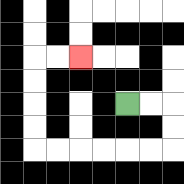{'start': '[5, 4]', 'end': '[3, 2]', 'path_directions': 'R,R,D,D,L,L,L,L,L,L,U,U,U,U,R,R', 'path_coordinates': '[[5, 4], [6, 4], [7, 4], [7, 5], [7, 6], [6, 6], [5, 6], [4, 6], [3, 6], [2, 6], [1, 6], [1, 5], [1, 4], [1, 3], [1, 2], [2, 2], [3, 2]]'}